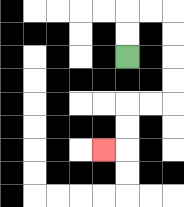{'start': '[5, 2]', 'end': '[4, 6]', 'path_directions': 'U,U,R,R,D,D,D,D,L,L,D,D,L', 'path_coordinates': '[[5, 2], [5, 1], [5, 0], [6, 0], [7, 0], [7, 1], [7, 2], [7, 3], [7, 4], [6, 4], [5, 4], [5, 5], [5, 6], [4, 6]]'}